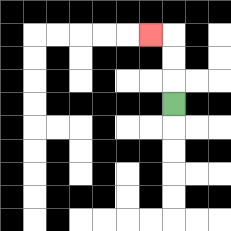{'start': '[7, 4]', 'end': '[6, 1]', 'path_directions': 'U,U,U,L', 'path_coordinates': '[[7, 4], [7, 3], [7, 2], [7, 1], [6, 1]]'}